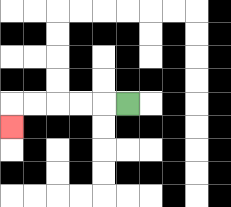{'start': '[5, 4]', 'end': '[0, 5]', 'path_directions': 'L,L,L,L,L,D', 'path_coordinates': '[[5, 4], [4, 4], [3, 4], [2, 4], [1, 4], [0, 4], [0, 5]]'}